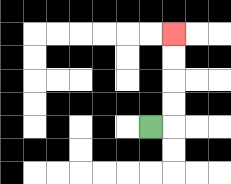{'start': '[6, 5]', 'end': '[7, 1]', 'path_directions': 'R,U,U,U,U', 'path_coordinates': '[[6, 5], [7, 5], [7, 4], [7, 3], [7, 2], [7, 1]]'}